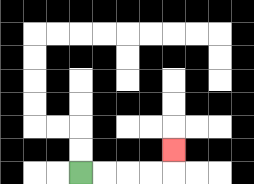{'start': '[3, 7]', 'end': '[7, 6]', 'path_directions': 'R,R,R,R,U', 'path_coordinates': '[[3, 7], [4, 7], [5, 7], [6, 7], [7, 7], [7, 6]]'}